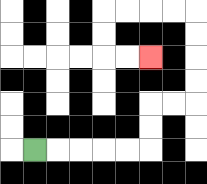{'start': '[1, 6]', 'end': '[6, 2]', 'path_directions': 'R,R,R,R,R,U,U,R,R,U,U,U,U,L,L,L,L,D,D,R,R', 'path_coordinates': '[[1, 6], [2, 6], [3, 6], [4, 6], [5, 6], [6, 6], [6, 5], [6, 4], [7, 4], [8, 4], [8, 3], [8, 2], [8, 1], [8, 0], [7, 0], [6, 0], [5, 0], [4, 0], [4, 1], [4, 2], [5, 2], [6, 2]]'}